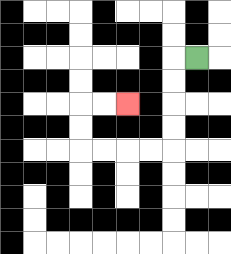{'start': '[8, 2]', 'end': '[5, 4]', 'path_directions': 'L,D,D,D,D,L,L,L,L,U,U,R,R', 'path_coordinates': '[[8, 2], [7, 2], [7, 3], [7, 4], [7, 5], [7, 6], [6, 6], [5, 6], [4, 6], [3, 6], [3, 5], [3, 4], [4, 4], [5, 4]]'}